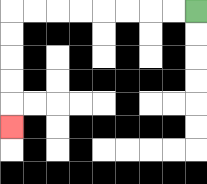{'start': '[8, 0]', 'end': '[0, 5]', 'path_directions': 'L,L,L,L,L,L,L,L,D,D,D,D,D', 'path_coordinates': '[[8, 0], [7, 0], [6, 0], [5, 0], [4, 0], [3, 0], [2, 0], [1, 0], [0, 0], [0, 1], [0, 2], [0, 3], [0, 4], [0, 5]]'}